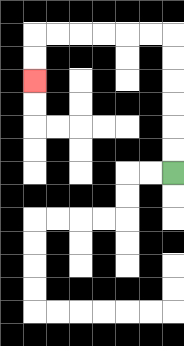{'start': '[7, 7]', 'end': '[1, 3]', 'path_directions': 'U,U,U,U,U,U,L,L,L,L,L,L,D,D', 'path_coordinates': '[[7, 7], [7, 6], [7, 5], [7, 4], [7, 3], [7, 2], [7, 1], [6, 1], [5, 1], [4, 1], [3, 1], [2, 1], [1, 1], [1, 2], [1, 3]]'}